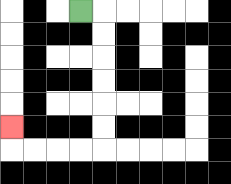{'start': '[3, 0]', 'end': '[0, 5]', 'path_directions': 'R,D,D,D,D,D,D,L,L,L,L,U', 'path_coordinates': '[[3, 0], [4, 0], [4, 1], [4, 2], [4, 3], [4, 4], [4, 5], [4, 6], [3, 6], [2, 6], [1, 6], [0, 6], [0, 5]]'}